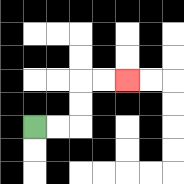{'start': '[1, 5]', 'end': '[5, 3]', 'path_directions': 'R,R,U,U,R,R', 'path_coordinates': '[[1, 5], [2, 5], [3, 5], [3, 4], [3, 3], [4, 3], [5, 3]]'}